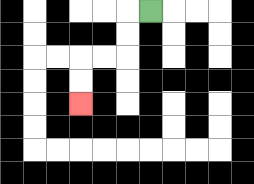{'start': '[6, 0]', 'end': '[3, 4]', 'path_directions': 'L,D,D,L,L,D,D', 'path_coordinates': '[[6, 0], [5, 0], [5, 1], [5, 2], [4, 2], [3, 2], [3, 3], [3, 4]]'}